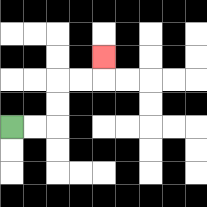{'start': '[0, 5]', 'end': '[4, 2]', 'path_directions': 'R,R,U,U,R,R,U', 'path_coordinates': '[[0, 5], [1, 5], [2, 5], [2, 4], [2, 3], [3, 3], [4, 3], [4, 2]]'}